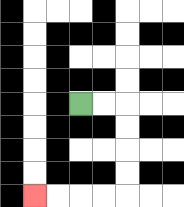{'start': '[3, 4]', 'end': '[1, 8]', 'path_directions': 'R,R,D,D,D,D,L,L,L,L', 'path_coordinates': '[[3, 4], [4, 4], [5, 4], [5, 5], [5, 6], [5, 7], [5, 8], [4, 8], [3, 8], [2, 8], [1, 8]]'}